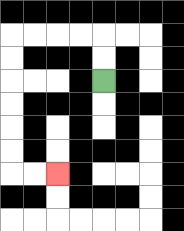{'start': '[4, 3]', 'end': '[2, 7]', 'path_directions': 'U,U,L,L,L,L,D,D,D,D,D,D,R,R', 'path_coordinates': '[[4, 3], [4, 2], [4, 1], [3, 1], [2, 1], [1, 1], [0, 1], [0, 2], [0, 3], [0, 4], [0, 5], [0, 6], [0, 7], [1, 7], [2, 7]]'}